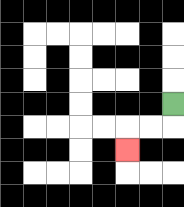{'start': '[7, 4]', 'end': '[5, 6]', 'path_directions': 'D,L,L,D', 'path_coordinates': '[[7, 4], [7, 5], [6, 5], [5, 5], [5, 6]]'}